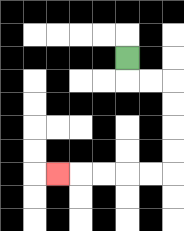{'start': '[5, 2]', 'end': '[2, 7]', 'path_directions': 'D,R,R,D,D,D,D,L,L,L,L,L', 'path_coordinates': '[[5, 2], [5, 3], [6, 3], [7, 3], [7, 4], [7, 5], [7, 6], [7, 7], [6, 7], [5, 7], [4, 7], [3, 7], [2, 7]]'}